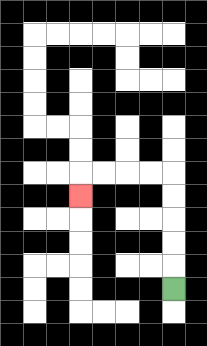{'start': '[7, 12]', 'end': '[3, 8]', 'path_directions': 'U,U,U,U,U,L,L,L,L,D', 'path_coordinates': '[[7, 12], [7, 11], [7, 10], [7, 9], [7, 8], [7, 7], [6, 7], [5, 7], [4, 7], [3, 7], [3, 8]]'}